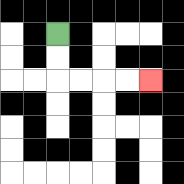{'start': '[2, 1]', 'end': '[6, 3]', 'path_directions': 'D,D,R,R,R,R', 'path_coordinates': '[[2, 1], [2, 2], [2, 3], [3, 3], [4, 3], [5, 3], [6, 3]]'}